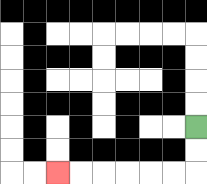{'start': '[8, 5]', 'end': '[2, 7]', 'path_directions': 'D,D,L,L,L,L,L,L', 'path_coordinates': '[[8, 5], [8, 6], [8, 7], [7, 7], [6, 7], [5, 7], [4, 7], [3, 7], [2, 7]]'}